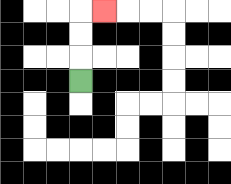{'start': '[3, 3]', 'end': '[4, 0]', 'path_directions': 'U,U,U,R', 'path_coordinates': '[[3, 3], [3, 2], [3, 1], [3, 0], [4, 0]]'}